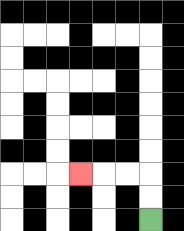{'start': '[6, 9]', 'end': '[3, 7]', 'path_directions': 'U,U,L,L,L', 'path_coordinates': '[[6, 9], [6, 8], [6, 7], [5, 7], [4, 7], [3, 7]]'}